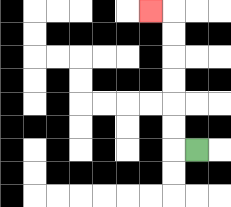{'start': '[8, 6]', 'end': '[6, 0]', 'path_directions': 'L,U,U,U,U,U,U,L', 'path_coordinates': '[[8, 6], [7, 6], [7, 5], [7, 4], [7, 3], [7, 2], [7, 1], [7, 0], [6, 0]]'}